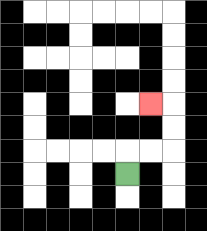{'start': '[5, 7]', 'end': '[6, 4]', 'path_directions': 'U,R,R,U,U,L', 'path_coordinates': '[[5, 7], [5, 6], [6, 6], [7, 6], [7, 5], [7, 4], [6, 4]]'}